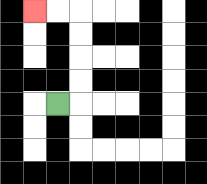{'start': '[2, 4]', 'end': '[1, 0]', 'path_directions': 'R,U,U,U,U,L,L', 'path_coordinates': '[[2, 4], [3, 4], [3, 3], [3, 2], [3, 1], [3, 0], [2, 0], [1, 0]]'}